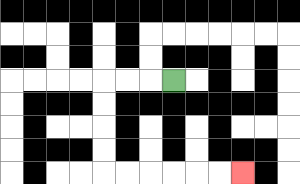{'start': '[7, 3]', 'end': '[10, 7]', 'path_directions': 'L,L,L,D,D,D,D,R,R,R,R,R,R', 'path_coordinates': '[[7, 3], [6, 3], [5, 3], [4, 3], [4, 4], [4, 5], [4, 6], [4, 7], [5, 7], [6, 7], [7, 7], [8, 7], [9, 7], [10, 7]]'}